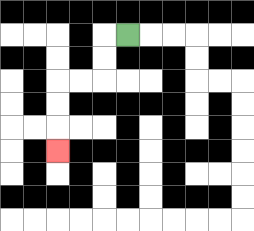{'start': '[5, 1]', 'end': '[2, 6]', 'path_directions': 'L,D,D,L,L,D,D,D', 'path_coordinates': '[[5, 1], [4, 1], [4, 2], [4, 3], [3, 3], [2, 3], [2, 4], [2, 5], [2, 6]]'}